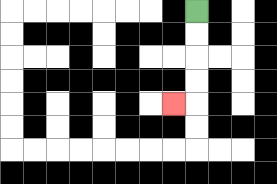{'start': '[8, 0]', 'end': '[7, 4]', 'path_directions': 'D,D,D,D,L', 'path_coordinates': '[[8, 0], [8, 1], [8, 2], [8, 3], [8, 4], [7, 4]]'}